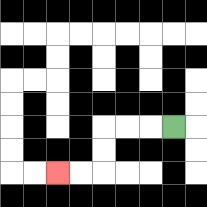{'start': '[7, 5]', 'end': '[2, 7]', 'path_directions': 'L,L,L,D,D,L,L', 'path_coordinates': '[[7, 5], [6, 5], [5, 5], [4, 5], [4, 6], [4, 7], [3, 7], [2, 7]]'}